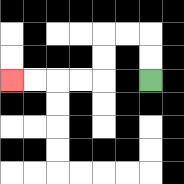{'start': '[6, 3]', 'end': '[0, 3]', 'path_directions': 'U,U,L,L,D,D,L,L,L,L', 'path_coordinates': '[[6, 3], [6, 2], [6, 1], [5, 1], [4, 1], [4, 2], [4, 3], [3, 3], [2, 3], [1, 3], [0, 3]]'}